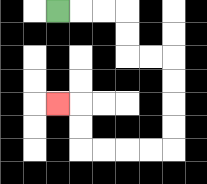{'start': '[2, 0]', 'end': '[2, 4]', 'path_directions': 'R,R,R,D,D,R,R,D,D,D,D,L,L,L,L,U,U,L', 'path_coordinates': '[[2, 0], [3, 0], [4, 0], [5, 0], [5, 1], [5, 2], [6, 2], [7, 2], [7, 3], [7, 4], [7, 5], [7, 6], [6, 6], [5, 6], [4, 6], [3, 6], [3, 5], [3, 4], [2, 4]]'}